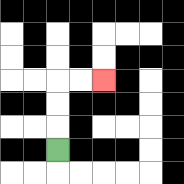{'start': '[2, 6]', 'end': '[4, 3]', 'path_directions': 'U,U,U,R,R', 'path_coordinates': '[[2, 6], [2, 5], [2, 4], [2, 3], [3, 3], [4, 3]]'}